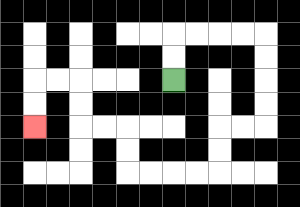{'start': '[7, 3]', 'end': '[1, 5]', 'path_directions': 'U,U,R,R,R,R,D,D,D,D,L,L,D,D,L,L,L,L,U,U,L,L,U,U,L,L,D,D', 'path_coordinates': '[[7, 3], [7, 2], [7, 1], [8, 1], [9, 1], [10, 1], [11, 1], [11, 2], [11, 3], [11, 4], [11, 5], [10, 5], [9, 5], [9, 6], [9, 7], [8, 7], [7, 7], [6, 7], [5, 7], [5, 6], [5, 5], [4, 5], [3, 5], [3, 4], [3, 3], [2, 3], [1, 3], [1, 4], [1, 5]]'}